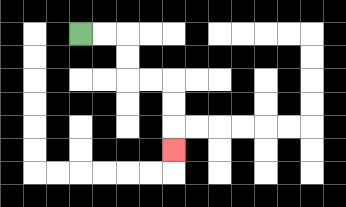{'start': '[3, 1]', 'end': '[7, 6]', 'path_directions': 'R,R,D,D,R,R,D,D,D', 'path_coordinates': '[[3, 1], [4, 1], [5, 1], [5, 2], [5, 3], [6, 3], [7, 3], [7, 4], [7, 5], [7, 6]]'}